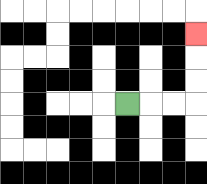{'start': '[5, 4]', 'end': '[8, 1]', 'path_directions': 'R,R,R,U,U,U', 'path_coordinates': '[[5, 4], [6, 4], [7, 4], [8, 4], [8, 3], [8, 2], [8, 1]]'}